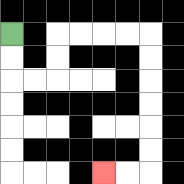{'start': '[0, 1]', 'end': '[4, 7]', 'path_directions': 'D,D,R,R,U,U,R,R,R,R,D,D,D,D,D,D,L,L', 'path_coordinates': '[[0, 1], [0, 2], [0, 3], [1, 3], [2, 3], [2, 2], [2, 1], [3, 1], [4, 1], [5, 1], [6, 1], [6, 2], [6, 3], [6, 4], [6, 5], [6, 6], [6, 7], [5, 7], [4, 7]]'}